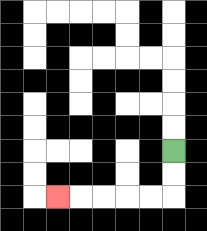{'start': '[7, 6]', 'end': '[2, 8]', 'path_directions': 'D,D,L,L,L,L,L', 'path_coordinates': '[[7, 6], [7, 7], [7, 8], [6, 8], [5, 8], [4, 8], [3, 8], [2, 8]]'}